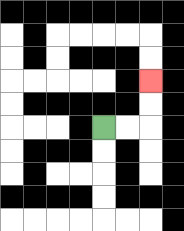{'start': '[4, 5]', 'end': '[6, 3]', 'path_directions': 'R,R,U,U', 'path_coordinates': '[[4, 5], [5, 5], [6, 5], [6, 4], [6, 3]]'}